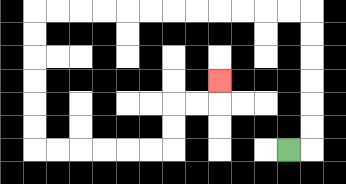{'start': '[12, 6]', 'end': '[9, 3]', 'path_directions': 'R,U,U,U,U,U,U,L,L,L,L,L,L,L,L,L,L,L,L,D,D,D,D,D,D,R,R,R,R,R,R,U,U,R,R,U', 'path_coordinates': '[[12, 6], [13, 6], [13, 5], [13, 4], [13, 3], [13, 2], [13, 1], [13, 0], [12, 0], [11, 0], [10, 0], [9, 0], [8, 0], [7, 0], [6, 0], [5, 0], [4, 0], [3, 0], [2, 0], [1, 0], [1, 1], [1, 2], [1, 3], [1, 4], [1, 5], [1, 6], [2, 6], [3, 6], [4, 6], [5, 6], [6, 6], [7, 6], [7, 5], [7, 4], [8, 4], [9, 4], [9, 3]]'}